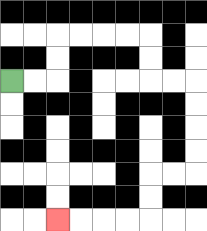{'start': '[0, 3]', 'end': '[2, 9]', 'path_directions': 'R,R,U,U,R,R,R,R,D,D,R,R,D,D,D,D,L,L,D,D,L,L,L,L', 'path_coordinates': '[[0, 3], [1, 3], [2, 3], [2, 2], [2, 1], [3, 1], [4, 1], [5, 1], [6, 1], [6, 2], [6, 3], [7, 3], [8, 3], [8, 4], [8, 5], [8, 6], [8, 7], [7, 7], [6, 7], [6, 8], [6, 9], [5, 9], [4, 9], [3, 9], [2, 9]]'}